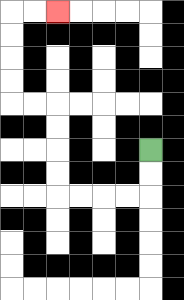{'start': '[6, 6]', 'end': '[2, 0]', 'path_directions': 'D,D,L,L,L,L,U,U,U,U,L,L,U,U,U,U,R,R', 'path_coordinates': '[[6, 6], [6, 7], [6, 8], [5, 8], [4, 8], [3, 8], [2, 8], [2, 7], [2, 6], [2, 5], [2, 4], [1, 4], [0, 4], [0, 3], [0, 2], [0, 1], [0, 0], [1, 0], [2, 0]]'}